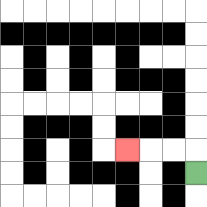{'start': '[8, 7]', 'end': '[5, 6]', 'path_directions': 'U,L,L,L', 'path_coordinates': '[[8, 7], [8, 6], [7, 6], [6, 6], [5, 6]]'}